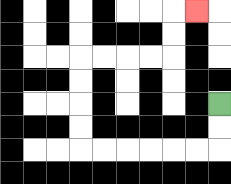{'start': '[9, 4]', 'end': '[8, 0]', 'path_directions': 'D,D,L,L,L,L,L,L,U,U,U,U,R,R,R,R,U,U,R', 'path_coordinates': '[[9, 4], [9, 5], [9, 6], [8, 6], [7, 6], [6, 6], [5, 6], [4, 6], [3, 6], [3, 5], [3, 4], [3, 3], [3, 2], [4, 2], [5, 2], [6, 2], [7, 2], [7, 1], [7, 0], [8, 0]]'}